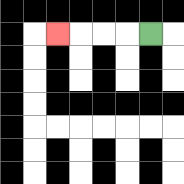{'start': '[6, 1]', 'end': '[2, 1]', 'path_directions': 'L,L,L,L', 'path_coordinates': '[[6, 1], [5, 1], [4, 1], [3, 1], [2, 1]]'}